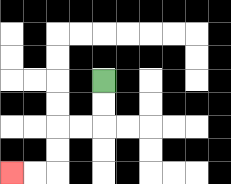{'start': '[4, 3]', 'end': '[0, 7]', 'path_directions': 'D,D,L,L,D,D,L,L', 'path_coordinates': '[[4, 3], [4, 4], [4, 5], [3, 5], [2, 5], [2, 6], [2, 7], [1, 7], [0, 7]]'}